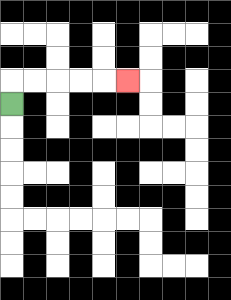{'start': '[0, 4]', 'end': '[5, 3]', 'path_directions': 'U,R,R,R,R,R', 'path_coordinates': '[[0, 4], [0, 3], [1, 3], [2, 3], [3, 3], [4, 3], [5, 3]]'}